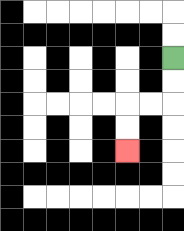{'start': '[7, 2]', 'end': '[5, 6]', 'path_directions': 'D,D,L,L,D,D', 'path_coordinates': '[[7, 2], [7, 3], [7, 4], [6, 4], [5, 4], [5, 5], [5, 6]]'}